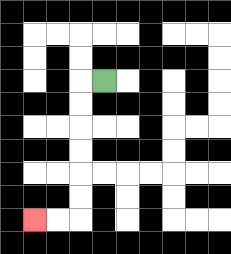{'start': '[4, 3]', 'end': '[1, 9]', 'path_directions': 'L,D,D,D,D,D,D,L,L', 'path_coordinates': '[[4, 3], [3, 3], [3, 4], [3, 5], [3, 6], [3, 7], [3, 8], [3, 9], [2, 9], [1, 9]]'}